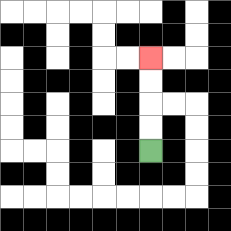{'start': '[6, 6]', 'end': '[6, 2]', 'path_directions': 'U,U,U,U', 'path_coordinates': '[[6, 6], [6, 5], [6, 4], [6, 3], [6, 2]]'}